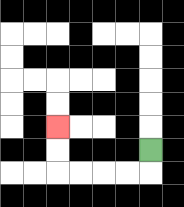{'start': '[6, 6]', 'end': '[2, 5]', 'path_directions': 'D,L,L,L,L,U,U', 'path_coordinates': '[[6, 6], [6, 7], [5, 7], [4, 7], [3, 7], [2, 7], [2, 6], [2, 5]]'}